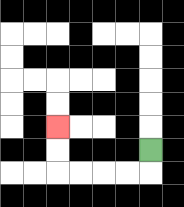{'start': '[6, 6]', 'end': '[2, 5]', 'path_directions': 'D,L,L,L,L,U,U', 'path_coordinates': '[[6, 6], [6, 7], [5, 7], [4, 7], [3, 7], [2, 7], [2, 6], [2, 5]]'}